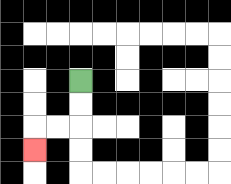{'start': '[3, 3]', 'end': '[1, 6]', 'path_directions': 'D,D,L,L,D', 'path_coordinates': '[[3, 3], [3, 4], [3, 5], [2, 5], [1, 5], [1, 6]]'}